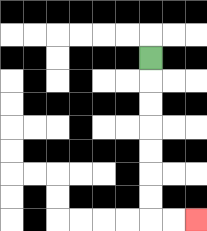{'start': '[6, 2]', 'end': '[8, 9]', 'path_directions': 'D,D,D,D,D,D,D,R,R', 'path_coordinates': '[[6, 2], [6, 3], [6, 4], [6, 5], [6, 6], [6, 7], [6, 8], [6, 9], [7, 9], [8, 9]]'}